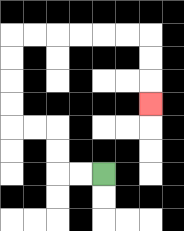{'start': '[4, 7]', 'end': '[6, 4]', 'path_directions': 'L,L,U,U,L,L,U,U,U,U,R,R,R,R,R,R,D,D,D', 'path_coordinates': '[[4, 7], [3, 7], [2, 7], [2, 6], [2, 5], [1, 5], [0, 5], [0, 4], [0, 3], [0, 2], [0, 1], [1, 1], [2, 1], [3, 1], [4, 1], [5, 1], [6, 1], [6, 2], [6, 3], [6, 4]]'}